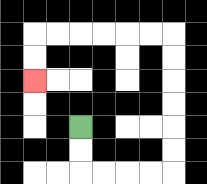{'start': '[3, 5]', 'end': '[1, 3]', 'path_directions': 'D,D,R,R,R,R,U,U,U,U,U,U,L,L,L,L,L,L,D,D', 'path_coordinates': '[[3, 5], [3, 6], [3, 7], [4, 7], [5, 7], [6, 7], [7, 7], [7, 6], [7, 5], [7, 4], [7, 3], [7, 2], [7, 1], [6, 1], [5, 1], [4, 1], [3, 1], [2, 1], [1, 1], [1, 2], [1, 3]]'}